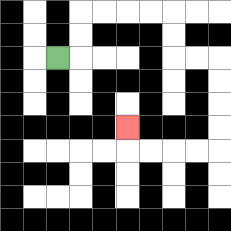{'start': '[2, 2]', 'end': '[5, 5]', 'path_directions': 'R,U,U,R,R,R,R,D,D,R,R,D,D,D,D,L,L,L,L,U', 'path_coordinates': '[[2, 2], [3, 2], [3, 1], [3, 0], [4, 0], [5, 0], [6, 0], [7, 0], [7, 1], [7, 2], [8, 2], [9, 2], [9, 3], [9, 4], [9, 5], [9, 6], [8, 6], [7, 6], [6, 6], [5, 6], [5, 5]]'}